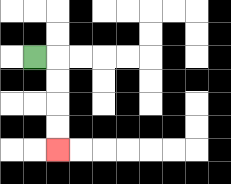{'start': '[1, 2]', 'end': '[2, 6]', 'path_directions': 'R,D,D,D,D', 'path_coordinates': '[[1, 2], [2, 2], [2, 3], [2, 4], [2, 5], [2, 6]]'}